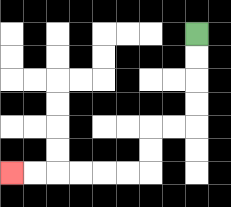{'start': '[8, 1]', 'end': '[0, 7]', 'path_directions': 'D,D,D,D,L,L,D,D,L,L,L,L,L,L', 'path_coordinates': '[[8, 1], [8, 2], [8, 3], [8, 4], [8, 5], [7, 5], [6, 5], [6, 6], [6, 7], [5, 7], [4, 7], [3, 7], [2, 7], [1, 7], [0, 7]]'}